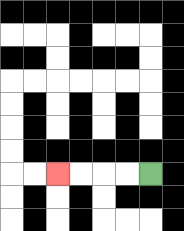{'start': '[6, 7]', 'end': '[2, 7]', 'path_directions': 'L,L,L,L', 'path_coordinates': '[[6, 7], [5, 7], [4, 7], [3, 7], [2, 7]]'}